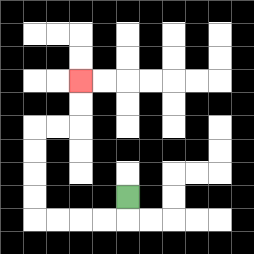{'start': '[5, 8]', 'end': '[3, 3]', 'path_directions': 'D,L,L,L,L,U,U,U,U,R,R,U,U', 'path_coordinates': '[[5, 8], [5, 9], [4, 9], [3, 9], [2, 9], [1, 9], [1, 8], [1, 7], [1, 6], [1, 5], [2, 5], [3, 5], [3, 4], [3, 3]]'}